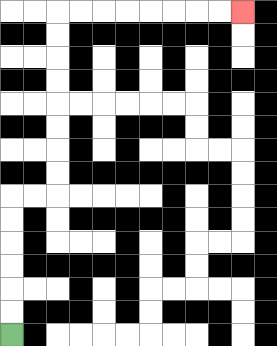{'start': '[0, 14]', 'end': '[10, 0]', 'path_directions': 'U,U,U,U,U,U,R,R,U,U,U,U,U,U,U,U,R,R,R,R,R,R,R,R', 'path_coordinates': '[[0, 14], [0, 13], [0, 12], [0, 11], [0, 10], [0, 9], [0, 8], [1, 8], [2, 8], [2, 7], [2, 6], [2, 5], [2, 4], [2, 3], [2, 2], [2, 1], [2, 0], [3, 0], [4, 0], [5, 0], [6, 0], [7, 0], [8, 0], [9, 0], [10, 0]]'}